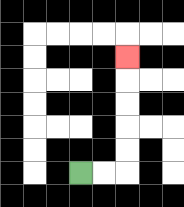{'start': '[3, 7]', 'end': '[5, 2]', 'path_directions': 'R,R,U,U,U,U,U', 'path_coordinates': '[[3, 7], [4, 7], [5, 7], [5, 6], [5, 5], [5, 4], [5, 3], [5, 2]]'}